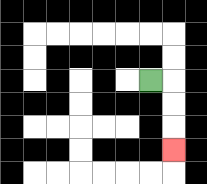{'start': '[6, 3]', 'end': '[7, 6]', 'path_directions': 'R,D,D,D', 'path_coordinates': '[[6, 3], [7, 3], [7, 4], [7, 5], [7, 6]]'}